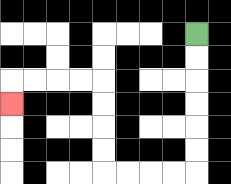{'start': '[8, 1]', 'end': '[0, 4]', 'path_directions': 'D,D,D,D,D,D,L,L,L,L,U,U,U,U,L,L,L,L,D', 'path_coordinates': '[[8, 1], [8, 2], [8, 3], [8, 4], [8, 5], [8, 6], [8, 7], [7, 7], [6, 7], [5, 7], [4, 7], [4, 6], [4, 5], [4, 4], [4, 3], [3, 3], [2, 3], [1, 3], [0, 3], [0, 4]]'}